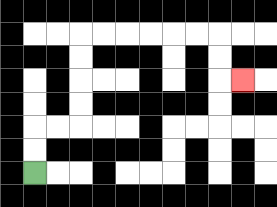{'start': '[1, 7]', 'end': '[10, 3]', 'path_directions': 'U,U,R,R,U,U,U,U,R,R,R,R,R,R,D,D,R', 'path_coordinates': '[[1, 7], [1, 6], [1, 5], [2, 5], [3, 5], [3, 4], [3, 3], [3, 2], [3, 1], [4, 1], [5, 1], [6, 1], [7, 1], [8, 1], [9, 1], [9, 2], [9, 3], [10, 3]]'}